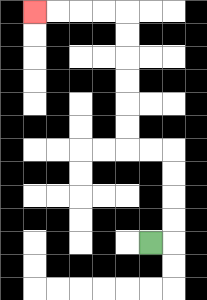{'start': '[6, 10]', 'end': '[1, 0]', 'path_directions': 'R,U,U,U,U,L,L,U,U,U,U,U,U,L,L,L,L', 'path_coordinates': '[[6, 10], [7, 10], [7, 9], [7, 8], [7, 7], [7, 6], [6, 6], [5, 6], [5, 5], [5, 4], [5, 3], [5, 2], [5, 1], [5, 0], [4, 0], [3, 0], [2, 0], [1, 0]]'}